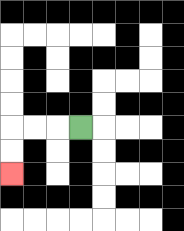{'start': '[3, 5]', 'end': '[0, 7]', 'path_directions': 'L,L,L,D,D', 'path_coordinates': '[[3, 5], [2, 5], [1, 5], [0, 5], [0, 6], [0, 7]]'}